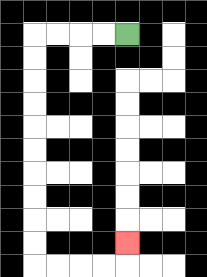{'start': '[5, 1]', 'end': '[5, 10]', 'path_directions': 'L,L,L,L,D,D,D,D,D,D,D,D,D,D,R,R,R,R,U', 'path_coordinates': '[[5, 1], [4, 1], [3, 1], [2, 1], [1, 1], [1, 2], [1, 3], [1, 4], [1, 5], [1, 6], [1, 7], [1, 8], [1, 9], [1, 10], [1, 11], [2, 11], [3, 11], [4, 11], [5, 11], [5, 10]]'}